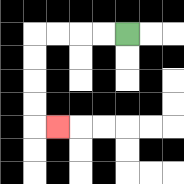{'start': '[5, 1]', 'end': '[2, 5]', 'path_directions': 'L,L,L,L,D,D,D,D,R', 'path_coordinates': '[[5, 1], [4, 1], [3, 1], [2, 1], [1, 1], [1, 2], [1, 3], [1, 4], [1, 5], [2, 5]]'}